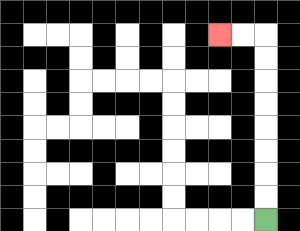{'start': '[11, 9]', 'end': '[9, 1]', 'path_directions': 'U,U,U,U,U,U,U,U,L,L', 'path_coordinates': '[[11, 9], [11, 8], [11, 7], [11, 6], [11, 5], [11, 4], [11, 3], [11, 2], [11, 1], [10, 1], [9, 1]]'}